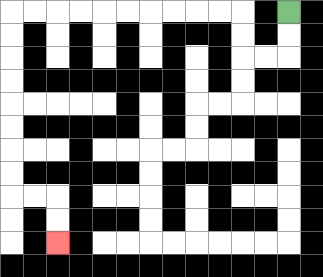{'start': '[12, 0]', 'end': '[2, 10]', 'path_directions': 'D,D,L,L,U,U,L,L,L,L,L,L,L,L,L,L,D,D,D,D,D,D,D,D,R,R,D,D', 'path_coordinates': '[[12, 0], [12, 1], [12, 2], [11, 2], [10, 2], [10, 1], [10, 0], [9, 0], [8, 0], [7, 0], [6, 0], [5, 0], [4, 0], [3, 0], [2, 0], [1, 0], [0, 0], [0, 1], [0, 2], [0, 3], [0, 4], [0, 5], [0, 6], [0, 7], [0, 8], [1, 8], [2, 8], [2, 9], [2, 10]]'}